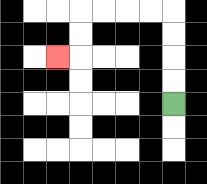{'start': '[7, 4]', 'end': '[2, 2]', 'path_directions': 'U,U,U,U,L,L,L,L,D,D,L', 'path_coordinates': '[[7, 4], [7, 3], [7, 2], [7, 1], [7, 0], [6, 0], [5, 0], [4, 0], [3, 0], [3, 1], [3, 2], [2, 2]]'}